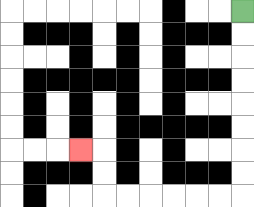{'start': '[10, 0]', 'end': '[3, 6]', 'path_directions': 'D,D,D,D,D,D,D,D,L,L,L,L,L,L,U,U,L', 'path_coordinates': '[[10, 0], [10, 1], [10, 2], [10, 3], [10, 4], [10, 5], [10, 6], [10, 7], [10, 8], [9, 8], [8, 8], [7, 8], [6, 8], [5, 8], [4, 8], [4, 7], [4, 6], [3, 6]]'}